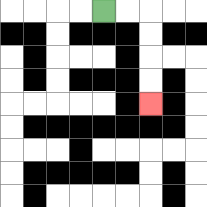{'start': '[4, 0]', 'end': '[6, 4]', 'path_directions': 'R,R,D,D,D,D', 'path_coordinates': '[[4, 0], [5, 0], [6, 0], [6, 1], [6, 2], [6, 3], [6, 4]]'}